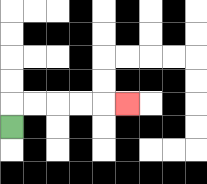{'start': '[0, 5]', 'end': '[5, 4]', 'path_directions': 'U,R,R,R,R,R', 'path_coordinates': '[[0, 5], [0, 4], [1, 4], [2, 4], [3, 4], [4, 4], [5, 4]]'}